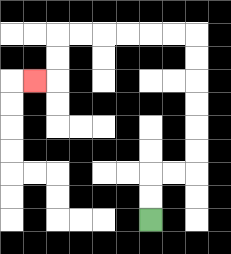{'start': '[6, 9]', 'end': '[1, 3]', 'path_directions': 'U,U,R,R,U,U,U,U,U,U,L,L,L,L,L,L,D,D,L', 'path_coordinates': '[[6, 9], [6, 8], [6, 7], [7, 7], [8, 7], [8, 6], [8, 5], [8, 4], [8, 3], [8, 2], [8, 1], [7, 1], [6, 1], [5, 1], [4, 1], [3, 1], [2, 1], [2, 2], [2, 3], [1, 3]]'}